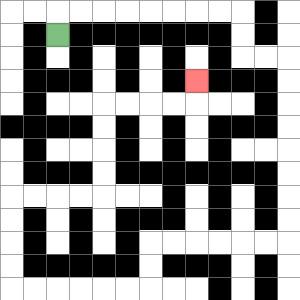{'start': '[2, 1]', 'end': '[8, 3]', 'path_directions': 'U,R,R,R,R,R,R,R,R,D,D,R,R,D,D,D,D,D,D,D,D,L,L,L,L,L,L,D,D,L,L,L,L,L,L,U,U,U,U,R,R,R,R,U,U,U,U,R,R,R,R,U', 'path_coordinates': '[[2, 1], [2, 0], [3, 0], [4, 0], [5, 0], [6, 0], [7, 0], [8, 0], [9, 0], [10, 0], [10, 1], [10, 2], [11, 2], [12, 2], [12, 3], [12, 4], [12, 5], [12, 6], [12, 7], [12, 8], [12, 9], [12, 10], [11, 10], [10, 10], [9, 10], [8, 10], [7, 10], [6, 10], [6, 11], [6, 12], [5, 12], [4, 12], [3, 12], [2, 12], [1, 12], [0, 12], [0, 11], [0, 10], [0, 9], [0, 8], [1, 8], [2, 8], [3, 8], [4, 8], [4, 7], [4, 6], [4, 5], [4, 4], [5, 4], [6, 4], [7, 4], [8, 4], [8, 3]]'}